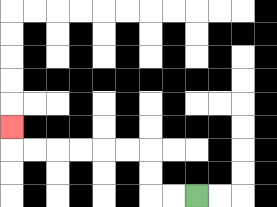{'start': '[8, 8]', 'end': '[0, 5]', 'path_directions': 'L,L,U,U,L,L,L,L,L,L,U', 'path_coordinates': '[[8, 8], [7, 8], [6, 8], [6, 7], [6, 6], [5, 6], [4, 6], [3, 6], [2, 6], [1, 6], [0, 6], [0, 5]]'}